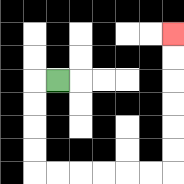{'start': '[2, 3]', 'end': '[7, 1]', 'path_directions': 'L,D,D,D,D,R,R,R,R,R,R,U,U,U,U,U,U', 'path_coordinates': '[[2, 3], [1, 3], [1, 4], [1, 5], [1, 6], [1, 7], [2, 7], [3, 7], [4, 7], [5, 7], [6, 7], [7, 7], [7, 6], [7, 5], [7, 4], [7, 3], [7, 2], [7, 1]]'}